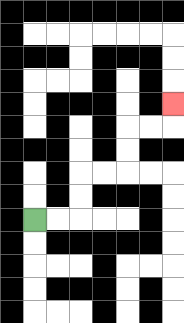{'start': '[1, 9]', 'end': '[7, 4]', 'path_directions': 'R,R,U,U,R,R,U,U,R,R,U', 'path_coordinates': '[[1, 9], [2, 9], [3, 9], [3, 8], [3, 7], [4, 7], [5, 7], [5, 6], [5, 5], [6, 5], [7, 5], [7, 4]]'}